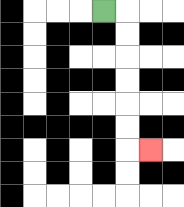{'start': '[4, 0]', 'end': '[6, 6]', 'path_directions': 'R,D,D,D,D,D,D,R', 'path_coordinates': '[[4, 0], [5, 0], [5, 1], [5, 2], [5, 3], [5, 4], [5, 5], [5, 6], [6, 6]]'}